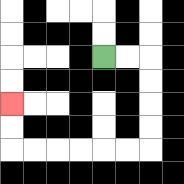{'start': '[4, 2]', 'end': '[0, 4]', 'path_directions': 'R,R,D,D,D,D,L,L,L,L,L,L,U,U', 'path_coordinates': '[[4, 2], [5, 2], [6, 2], [6, 3], [6, 4], [6, 5], [6, 6], [5, 6], [4, 6], [3, 6], [2, 6], [1, 6], [0, 6], [0, 5], [0, 4]]'}